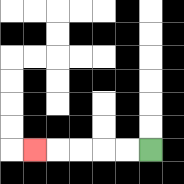{'start': '[6, 6]', 'end': '[1, 6]', 'path_directions': 'L,L,L,L,L', 'path_coordinates': '[[6, 6], [5, 6], [4, 6], [3, 6], [2, 6], [1, 6]]'}